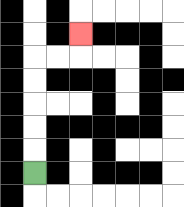{'start': '[1, 7]', 'end': '[3, 1]', 'path_directions': 'U,U,U,U,U,R,R,U', 'path_coordinates': '[[1, 7], [1, 6], [1, 5], [1, 4], [1, 3], [1, 2], [2, 2], [3, 2], [3, 1]]'}